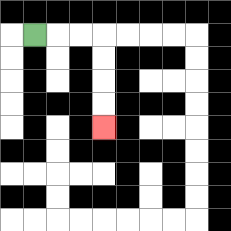{'start': '[1, 1]', 'end': '[4, 5]', 'path_directions': 'R,R,R,D,D,D,D', 'path_coordinates': '[[1, 1], [2, 1], [3, 1], [4, 1], [4, 2], [4, 3], [4, 4], [4, 5]]'}